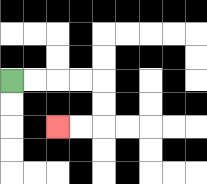{'start': '[0, 3]', 'end': '[2, 5]', 'path_directions': 'R,R,R,R,D,D,L,L', 'path_coordinates': '[[0, 3], [1, 3], [2, 3], [3, 3], [4, 3], [4, 4], [4, 5], [3, 5], [2, 5]]'}